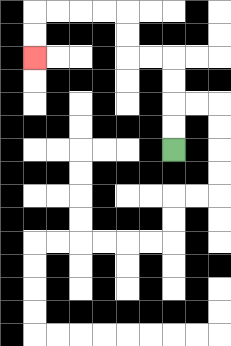{'start': '[7, 6]', 'end': '[1, 2]', 'path_directions': 'U,U,U,U,L,L,U,U,L,L,L,L,D,D', 'path_coordinates': '[[7, 6], [7, 5], [7, 4], [7, 3], [7, 2], [6, 2], [5, 2], [5, 1], [5, 0], [4, 0], [3, 0], [2, 0], [1, 0], [1, 1], [1, 2]]'}